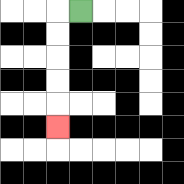{'start': '[3, 0]', 'end': '[2, 5]', 'path_directions': 'L,D,D,D,D,D', 'path_coordinates': '[[3, 0], [2, 0], [2, 1], [2, 2], [2, 3], [2, 4], [2, 5]]'}